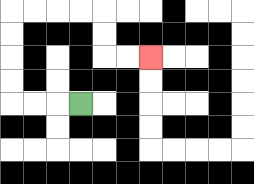{'start': '[3, 4]', 'end': '[6, 2]', 'path_directions': 'L,L,L,U,U,U,U,R,R,R,R,D,D,R,R', 'path_coordinates': '[[3, 4], [2, 4], [1, 4], [0, 4], [0, 3], [0, 2], [0, 1], [0, 0], [1, 0], [2, 0], [3, 0], [4, 0], [4, 1], [4, 2], [5, 2], [6, 2]]'}